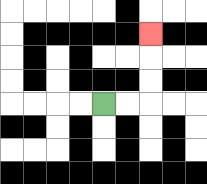{'start': '[4, 4]', 'end': '[6, 1]', 'path_directions': 'R,R,U,U,U', 'path_coordinates': '[[4, 4], [5, 4], [6, 4], [6, 3], [6, 2], [6, 1]]'}